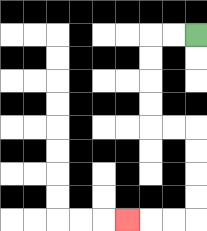{'start': '[8, 1]', 'end': '[5, 9]', 'path_directions': 'L,L,D,D,D,D,R,R,D,D,D,D,L,L,L', 'path_coordinates': '[[8, 1], [7, 1], [6, 1], [6, 2], [6, 3], [6, 4], [6, 5], [7, 5], [8, 5], [8, 6], [8, 7], [8, 8], [8, 9], [7, 9], [6, 9], [5, 9]]'}